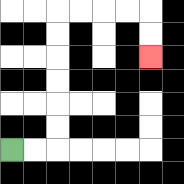{'start': '[0, 6]', 'end': '[6, 2]', 'path_directions': 'R,R,U,U,U,U,U,U,R,R,R,R,D,D', 'path_coordinates': '[[0, 6], [1, 6], [2, 6], [2, 5], [2, 4], [2, 3], [2, 2], [2, 1], [2, 0], [3, 0], [4, 0], [5, 0], [6, 0], [6, 1], [6, 2]]'}